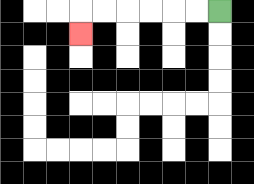{'start': '[9, 0]', 'end': '[3, 1]', 'path_directions': 'L,L,L,L,L,L,D', 'path_coordinates': '[[9, 0], [8, 0], [7, 0], [6, 0], [5, 0], [4, 0], [3, 0], [3, 1]]'}